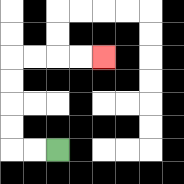{'start': '[2, 6]', 'end': '[4, 2]', 'path_directions': 'L,L,U,U,U,U,R,R,R,R', 'path_coordinates': '[[2, 6], [1, 6], [0, 6], [0, 5], [0, 4], [0, 3], [0, 2], [1, 2], [2, 2], [3, 2], [4, 2]]'}